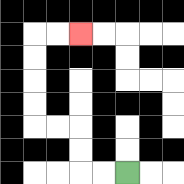{'start': '[5, 7]', 'end': '[3, 1]', 'path_directions': 'L,L,U,U,L,L,U,U,U,U,R,R', 'path_coordinates': '[[5, 7], [4, 7], [3, 7], [3, 6], [3, 5], [2, 5], [1, 5], [1, 4], [1, 3], [1, 2], [1, 1], [2, 1], [3, 1]]'}